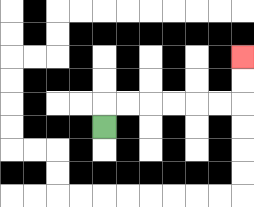{'start': '[4, 5]', 'end': '[10, 2]', 'path_directions': 'U,R,R,R,R,R,R,U,U', 'path_coordinates': '[[4, 5], [4, 4], [5, 4], [6, 4], [7, 4], [8, 4], [9, 4], [10, 4], [10, 3], [10, 2]]'}